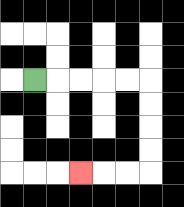{'start': '[1, 3]', 'end': '[3, 7]', 'path_directions': 'R,R,R,R,R,D,D,D,D,L,L,L', 'path_coordinates': '[[1, 3], [2, 3], [3, 3], [4, 3], [5, 3], [6, 3], [6, 4], [6, 5], [6, 6], [6, 7], [5, 7], [4, 7], [3, 7]]'}